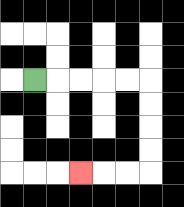{'start': '[1, 3]', 'end': '[3, 7]', 'path_directions': 'R,R,R,R,R,D,D,D,D,L,L,L', 'path_coordinates': '[[1, 3], [2, 3], [3, 3], [4, 3], [5, 3], [6, 3], [6, 4], [6, 5], [6, 6], [6, 7], [5, 7], [4, 7], [3, 7]]'}